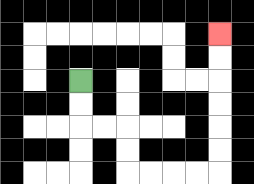{'start': '[3, 3]', 'end': '[9, 1]', 'path_directions': 'D,D,R,R,D,D,R,R,R,R,U,U,U,U,U,U', 'path_coordinates': '[[3, 3], [3, 4], [3, 5], [4, 5], [5, 5], [5, 6], [5, 7], [6, 7], [7, 7], [8, 7], [9, 7], [9, 6], [9, 5], [9, 4], [9, 3], [9, 2], [9, 1]]'}